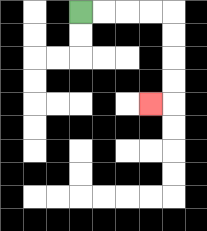{'start': '[3, 0]', 'end': '[6, 4]', 'path_directions': 'R,R,R,R,D,D,D,D,L', 'path_coordinates': '[[3, 0], [4, 0], [5, 0], [6, 0], [7, 0], [7, 1], [7, 2], [7, 3], [7, 4], [6, 4]]'}